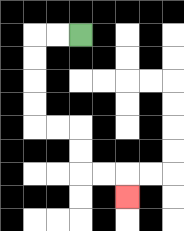{'start': '[3, 1]', 'end': '[5, 8]', 'path_directions': 'L,L,D,D,D,D,R,R,D,D,R,R,D', 'path_coordinates': '[[3, 1], [2, 1], [1, 1], [1, 2], [1, 3], [1, 4], [1, 5], [2, 5], [3, 5], [3, 6], [3, 7], [4, 7], [5, 7], [5, 8]]'}